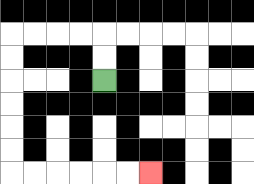{'start': '[4, 3]', 'end': '[6, 7]', 'path_directions': 'U,U,L,L,L,L,D,D,D,D,D,D,R,R,R,R,R,R', 'path_coordinates': '[[4, 3], [4, 2], [4, 1], [3, 1], [2, 1], [1, 1], [0, 1], [0, 2], [0, 3], [0, 4], [0, 5], [0, 6], [0, 7], [1, 7], [2, 7], [3, 7], [4, 7], [5, 7], [6, 7]]'}